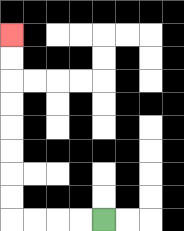{'start': '[4, 9]', 'end': '[0, 1]', 'path_directions': 'L,L,L,L,U,U,U,U,U,U,U,U', 'path_coordinates': '[[4, 9], [3, 9], [2, 9], [1, 9], [0, 9], [0, 8], [0, 7], [0, 6], [0, 5], [0, 4], [0, 3], [0, 2], [0, 1]]'}